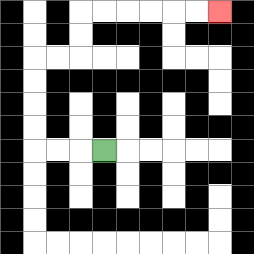{'start': '[4, 6]', 'end': '[9, 0]', 'path_directions': 'L,L,L,U,U,U,U,R,R,U,U,R,R,R,R,R,R', 'path_coordinates': '[[4, 6], [3, 6], [2, 6], [1, 6], [1, 5], [1, 4], [1, 3], [1, 2], [2, 2], [3, 2], [3, 1], [3, 0], [4, 0], [5, 0], [6, 0], [7, 0], [8, 0], [9, 0]]'}